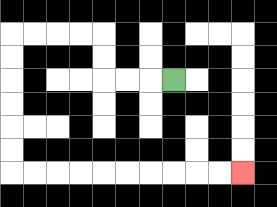{'start': '[7, 3]', 'end': '[10, 7]', 'path_directions': 'L,L,L,U,U,L,L,L,L,D,D,D,D,D,D,R,R,R,R,R,R,R,R,R,R', 'path_coordinates': '[[7, 3], [6, 3], [5, 3], [4, 3], [4, 2], [4, 1], [3, 1], [2, 1], [1, 1], [0, 1], [0, 2], [0, 3], [0, 4], [0, 5], [0, 6], [0, 7], [1, 7], [2, 7], [3, 7], [4, 7], [5, 7], [6, 7], [7, 7], [8, 7], [9, 7], [10, 7]]'}